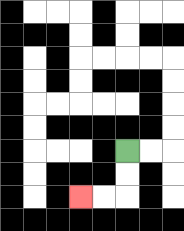{'start': '[5, 6]', 'end': '[3, 8]', 'path_directions': 'D,D,L,L', 'path_coordinates': '[[5, 6], [5, 7], [5, 8], [4, 8], [3, 8]]'}